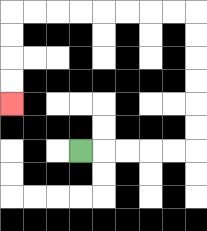{'start': '[3, 6]', 'end': '[0, 4]', 'path_directions': 'R,R,R,R,R,U,U,U,U,U,U,L,L,L,L,L,L,L,L,D,D,D,D', 'path_coordinates': '[[3, 6], [4, 6], [5, 6], [6, 6], [7, 6], [8, 6], [8, 5], [8, 4], [8, 3], [8, 2], [8, 1], [8, 0], [7, 0], [6, 0], [5, 0], [4, 0], [3, 0], [2, 0], [1, 0], [0, 0], [0, 1], [0, 2], [0, 3], [0, 4]]'}